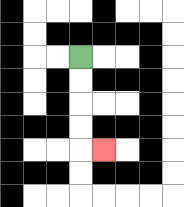{'start': '[3, 2]', 'end': '[4, 6]', 'path_directions': 'D,D,D,D,R', 'path_coordinates': '[[3, 2], [3, 3], [3, 4], [3, 5], [3, 6], [4, 6]]'}